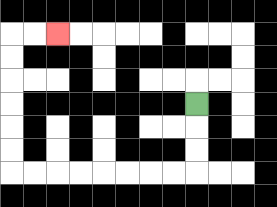{'start': '[8, 4]', 'end': '[2, 1]', 'path_directions': 'D,D,D,L,L,L,L,L,L,L,L,U,U,U,U,U,U,R,R', 'path_coordinates': '[[8, 4], [8, 5], [8, 6], [8, 7], [7, 7], [6, 7], [5, 7], [4, 7], [3, 7], [2, 7], [1, 7], [0, 7], [0, 6], [0, 5], [0, 4], [0, 3], [0, 2], [0, 1], [1, 1], [2, 1]]'}